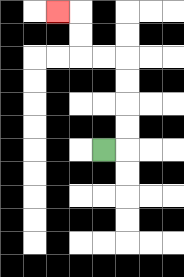{'start': '[4, 6]', 'end': '[2, 0]', 'path_directions': 'R,U,U,U,U,L,L,U,U,L', 'path_coordinates': '[[4, 6], [5, 6], [5, 5], [5, 4], [5, 3], [5, 2], [4, 2], [3, 2], [3, 1], [3, 0], [2, 0]]'}